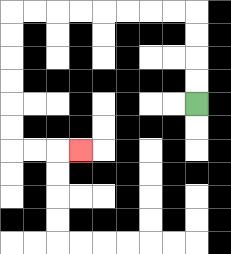{'start': '[8, 4]', 'end': '[3, 6]', 'path_directions': 'U,U,U,U,L,L,L,L,L,L,L,L,D,D,D,D,D,D,R,R,R', 'path_coordinates': '[[8, 4], [8, 3], [8, 2], [8, 1], [8, 0], [7, 0], [6, 0], [5, 0], [4, 0], [3, 0], [2, 0], [1, 0], [0, 0], [0, 1], [0, 2], [0, 3], [0, 4], [0, 5], [0, 6], [1, 6], [2, 6], [3, 6]]'}